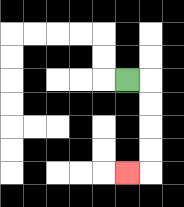{'start': '[5, 3]', 'end': '[5, 7]', 'path_directions': 'R,D,D,D,D,L', 'path_coordinates': '[[5, 3], [6, 3], [6, 4], [6, 5], [6, 6], [6, 7], [5, 7]]'}